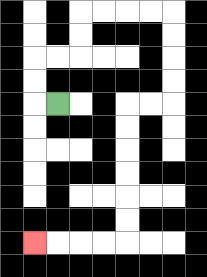{'start': '[2, 4]', 'end': '[1, 10]', 'path_directions': 'L,U,U,R,R,U,U,R,R,R,R,D,D,D,D,L,L,D,D,D,D,D,D,L,L,L,L', 'path_coordinates': '[[2, 4], [1, 4], [1, 3], [1, 2], [2, 2], [3, 2], [3, 1], [3, 0], [4, 0], [5, 0], [6, 0], [7, 0], [7, 1], [7, 2], [7, 3], [7, 4], [6, 4], [5, 4], [5, 5], [5, 6], [5, 7], [5, 8], [5, 9], [5, 10], [4, 10], [3, 10], [2, 10], [1, 10]]'}